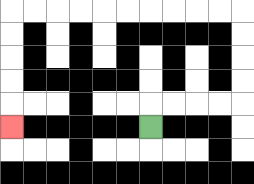{'start': '[6, 5]', 'end': '[0, 5]', 'path_directions': 'U,R,R,R,R,U,U,U,U,L,L,L,L,L,L,L,L,L,L,D,D,D,D,D', 'path_coordinates': '[[6, 5], [6, 4], [7, 4], [8, 4], [9, 4], [10, 4], [10, 3], [10, 2], [10, 1], [10, 0], [9, 0], [8, 0], [7, 0], [6, 0], [5, 0], [4, 0], [3, 0], [2, 0], [1, 0], [0, 0], [0, 1], [0, 2], [0, 3], [0, 4], [0, 5]]'}